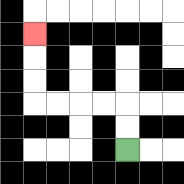{'start': '[5, 6]', 'end': '[1, 1]', 'path_directions': 'U,U,L,L,L,L,U,U,U', 'path_coordinates': '[[5, 6], [5, 5], [5, 4], [4, 4], [3, 4], [2, 4], [1, 4], [1, 3], [1, 2], [1, 1]]'}